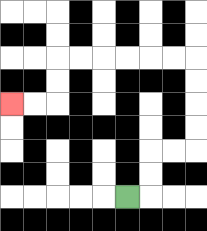{'start': '[5, 8]', 'end': '[0, 4]', 'path_directions': 'R,U,U,R,R,U,U,U,U,L,L,L,L,L,L,D,D,L,L', 'path_coordinates': '[[5, 8], [6, 8], [6, 7], [6, 6], [7, 6], [8, 6], [8, 5], [8, 4], [8, 3], [8, 2], [7, 2], [6, 2], [5, 2], [4, 2], [3, 2], [2, 2], [2, 3], [2, 4], [1, 4], [0, 4]]'}